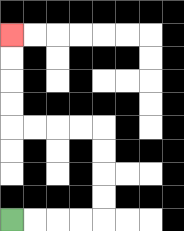{'start': '[0, 9]', 'end': '[0, 1]', 'path_directions': 'R,R,R,R,U,U,U,U,L,L,L,L,U,U,U,U', 'path_coordinates': '[[0, 9], [1, 9], [2, 9], [3, 9], [4, 9], [4, 8], [4, 7], [4, 6], [4, 5], [3, 5], [2, 5], [1, 5], [0, 5], [0, 4], [0, 3], [0, 2], [0, 1]]'}